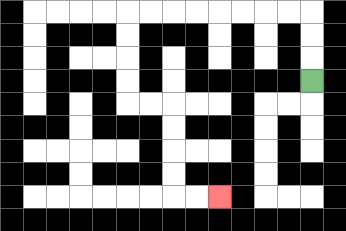{'start': '[13, 3]', 'end': '[9, 8]', 'path_directions': 'U,U,U,L,L,L,L,L,L,L,L,D,D,D,D,R,R,D,D,D,D,R,R', 'path_coordinates': '[[13, 3], [13, 2], [13, 1], [13, 0], [12, 0], [11, 0], [10, 0], [9, 0], [8, 0], [7, 0], [6, 0], [5, 0], [5, 1], [5, 2], [5, 3], [5, 4], [6, 4], [7, 4], [7, 5], [7, 6], [7, 7], [7, 8], [8, 8], [9, 8]]'}